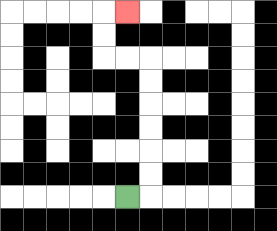{'start': '[5, 8]', 'end': '[5, 0]', 'path_directions': 'R,U,U,U,U,U,U,L,L,U,U,R', 'path_coordinates': '[[5, 8], [6, 8], [6, 7], [6, 6], [6, 5], [6, 4], [6, 3], [6, 2], [5, 2], [4, 2], [4, 1], [4, 0], [5, 0]]'}